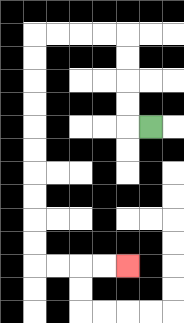{'start': '[6, 5]', 'end': '[5, 11]', 'path_directions': 'L,U,U,U,U,L,L,L,L,D,D,D,D,D,D,D,D,D,D,R,R,R,R', 'path_coordinates': '[[6, 5], [5, 5], [5, 4], [5, 3], [5, 2], [5, 1], [4, 1], [3, 1], [2, 1], [1, 1], [1, 2], [1, 3], [1, 4], [1, 5], [1, 6], [1, 7], [1, 8], [1, 9], [1, 10], [1, 11], [2, 11], [3, 11], [4, 11], [5, 11]]'}